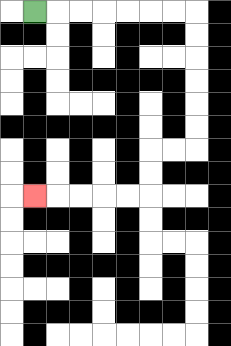{'start': '[1, 0]', 'end': '[1, 8]', 'path_directions': 'R,R,R,R,R,R,R,D,D,D,D,D,D,L,L,D,D,L,L,L,L,L', 'path_coordinates': '[[1, 0], [2, 0], [3, 0], [4, 0], [5, 0], [6, 0], [7, 0], [8, 0], [8, 1], [8, 2], [8, 3], [8, 4], [8, 5], [8, 6], [7, 6], [6, 6], [6, 7], [6, 8], [5, 8], [4, 8], [3, 8], [2, 8], [1, 8]]'}